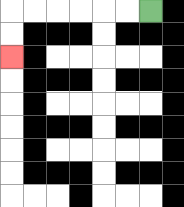{'start': '[6, 0]', 'end': '[0, 2]', 'path_directions': 'L,L,L,L,L,L,D,D', 'path_coordinates': '[[6, 0], [5, 0], [4, 0], [3, 0], [2, 0], [1, 0], [0, 0], [0, 1], [0, 2]]'}